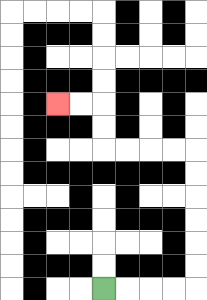{'start': '[4, 12]', 'end': '[2, 4]', 'path_directions': 'R,R,R,R,U,U,U,U,U,U,L,L,L,L,U,U,L,L', 'path_coordinates': '[[4, 12], [5, 12], [6, 12], [7, 12], [8, 12], [8, 11], [8, 10], [8, 9], [8, 8], [8, 7], [8, 6], [7, 6], [6, 6], [5, 6], [4, 6], [4, 5], [4, 4], [3, 4], [2, 4]]'}